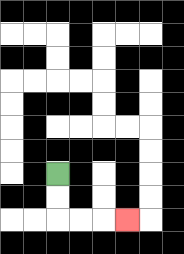{'start': '[2, 7]', 'end': '[5, 9]', 'path_directions': 'D,D,R,R,R', 'path_coordinates': '[[2, 7], [2, 8], [2, 9], [3, 9], [4, 9], [5, 9]]'}